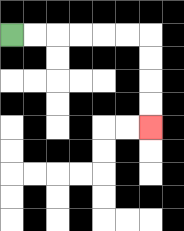{'start': '[0, 1]', 'end': '[6, 5]', 'path_directions': 'R,R,R,R,R,R,D,D,D,D', 'path_coordinates': '[[0, 1], [1, 1], [2, 1], [3, 1], [4, 1], [5, 1], [6, 1], [6, 2], [6, 3], [6, 4], [6, 5]]'}